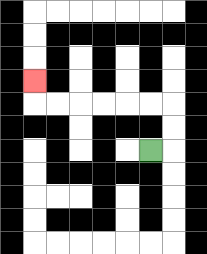{'start': '[6, 6]', 'end': '[1, 3]', 'path_directions': 'R,U,U,L,L,L,L,L,L,U', 'path_coordinates': '[[6, 6], [7, 6], [7, 5], [7, 4], [6, 4], [5, 4], [4, 4], [3, 4], [2, 4], [1, 4], [1, 3]]'}